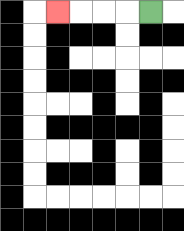{'start': '[6, 0]', 'end': '[2, 0]', 'path_directions': 'L,L,L,L', 'path_coordinates': '[[6, 0], [5, 0], [4, 0], [3, 0], [2, 0]]'}